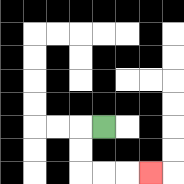{'start': '[4, 5]', 'end': '[6, 7]', 'path_directions': 'L,D,D,R,R,R', 'path_coordinates': '[[4, 5], [3, 5], [3, 6], [3, 7], [4, 7], [5, 7], [6, 7]]'}